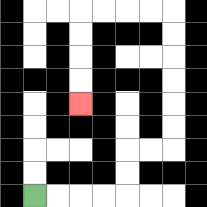{'start': '[1, 8]', 'end': '[3, 4]', 'path_directions': 'R,R,R,R,U,U,R,R,U,U,U,U,U,U,L,L,L,L,D,D,D,D', 'path_coordinates': '[[1, 8], [2, 8], [3, 8], [4, 8], [5, 8], [5, 7], [5, 6], [6, 6], [7, 6], [7, 5], [7, 4], [7, 3], [7, 2], [7, 1], [7, 0], [6, 0], [5, 0], [4, 0], [3, 0], [3, 1], [3, 2], [3, 3], [3, 4]]'}